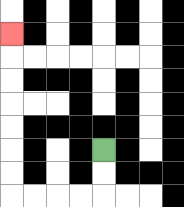{'start': '[4, 6]', 'end': '[0, 1]', 'path_directions': 'D,D,L,L,L,L,U,U,U,U,U,U,U', 'path_coordinates': '[[4, 6], [4, 7], [4, 8], [3, 8], [2, 8], [1, 8], [0, 8], [0, 7], [0, 6], [0, 5], [0, 4], [0, 3], [0, 2], [0, 1]]'}